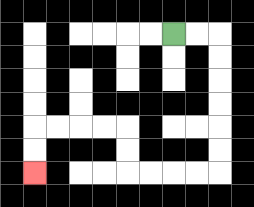{'start': '[7, 1]', 'end': '[1, 7]', 'path_directions': 'R,R,D,D,D,D,D,D,L,L,L,L,U,U,L,L,L,L,D,D', 'path_coordinates': '[[7, 1], [8, 1], [9, 1], [9, 2], [9, 3], [9, 4], [9, 5], [9, 6], [9, 7], [8, 7], [7, 7], [6, 7], [5, 7], [5, 6], [5, 5], [4, 5], [3, 5], [2, 5], [1, 5], [1, 6], [1, 7]]'}